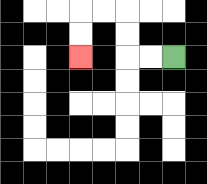{'start': '[7, 2]', 'end': '[3, 2]', 'path_directions': 'L,L,U,U,L,L,D,D', 'path_coordinates': '[[7, 2], [6, 2], [5, 2], [5, 1], [5, 0], [4, 0], [3, 0], [3, 1], [3, 2]]'}